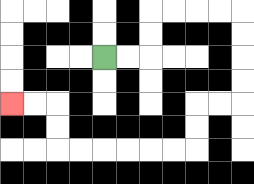{'start': '[4, 2]', 'end': '[0, 4]', 'path_directions': 'R,R,U,U,R,R,R,R,D,D,D,D,L,L,D,D,L,L,L,L,L,L,U,U,L,L', 'path_coordinates': '[[4, 2], [5, 2], [6, 2], [6, 1], [6, 0], [7, 0], [8, 0], [9, 0], [10, 0], [10, 1], [10, 2], [10, 3], [10, 4], [9, 4], [8, 4], [8, 5], [8, 6], [7, 6], [6, 6], [5, 6], [4, 6], [3, 6], [2, 6], [2, 5], [2, 4], [1, 4], [0, 4]]'}